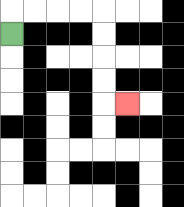{'start': '[0, 1]', 'end': '[5, 4]', 'path_directions': 'U,R,R,R,R,D,D,D,D,R', 'path_coordinates': '[[0, 1], [0, 0], [1, 0], [2, 0], [3, 0], [4, 0], [4, 1], [4, 2], [4, 3], [4, 4], [5, 4]]'}